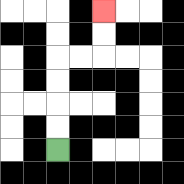{'start': '[2, 6]', 'end': '[4, 0]', 'path_directions': 'U,U,U,U,R,R,U,U', 'path_coordinates': '[[2, 6], [2, 5], [2, 4], [2, 3], [2, 2], [3, 2], [4, 2], [4, 1], [4, 0]]'}